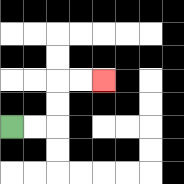{'start': '[0, 5]', 'end': '[4, 3]', 'path_directions': 'R,R,U,U,R,R', 'path_coordinates': '[[0, 5], [1, 5], [2, 5], [2, 4], [2, 3], [3, 3], [4, 3]]'}